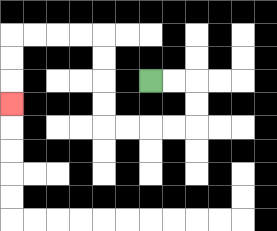{'start': '[6, 3]', 'end': '[0, 4]', 'path_directions': 'R,R,D,D,L,L,L,L,U,U,U,U,L,L,L,L,D,D,D', 'path_coordinates': '[[6, 3], [7, 3], [8, 3], [8, 4], [8, 5], [7, 5], [6, 5], [5, 5], [4, 5], [4, 4], [4, 3], [4, 2], [4, 1], [3, 1], [2, 1], [1, 1], [0, 1], [0, 2], [0, 3], [0, 4]]'}